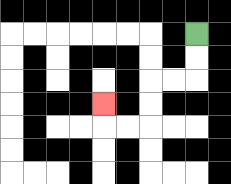{'start': '[8, 1]', 'end': '[4, 4]', 'path_directions': 'D,D,L,L,D,D,L,L,U', 'path_coordinates': '[[8, 1], [8, 2], [8, 3], [7, 3], [6, 3], [6, 4], [6, 5], [5, 5], [4, 5], [4, 4]]'}